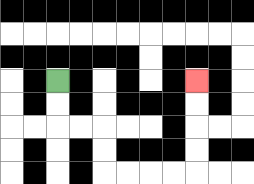{'start': '[2, 3]', 'end': '[8, 3]', 'path_directions': 'D,D,R,R,D,D,R,R,R,R,U,U,U,U', 'path_coordinates': '[[2, 3], [2, 4], [2, 5], [3, 5], [4, 5], [4, 6], [4, 7], [5, 7], [6, 7], [7, 7], [8, 7], [8, 6], [8, 5], [8, 4], [8, 3]]'}